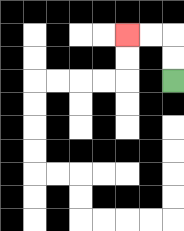{'start': '[7, 3]', 'end': '[5, 1]', 'path_directions': 'U,U,L,L', 'path_coordinates': '[[7, 3], [7, 2], [7, 1], [6, 1], [5, 1]]'}